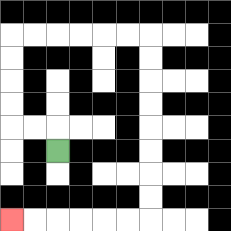{'start': '[2, 6]', 'end': '[0, 9]', 'path_directions': 'U,L,L,U,U,U,U,R,R,R,R,R,R,D,D,D,D,D,D,D,D,L,L,L,L,L,L', 'path_coordinates': '[[2, 6], [2, 5], [1, 5], [0, 5], [0, 4], [0, 3], [0, 2], [0, 1], [1, 1], [2, 1], [3, 1], [4, 1], [5, 1], [6, 1], [6, 2], [6, 3], [6, 4], [6, 5], [6, 6], [6, 7], [6, 8], [6, 9], [5, 9], [4, 9], [3, 9], [2, 9], [1, 9], [0, 9]]'}